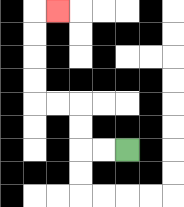{'start': '[5, 6]', 'end': '[2, 0]', 'path_directions': 'L,L,U,U,L,L,U,U,U,U,R', 'path_coordinates': '[[5, 6], [4, 6], [3, 6], [3, 5], [3, 4], [2, 4], [1, 4], [1, 3], [1, 2], [1, 1], [1, 0], [2, 0]]'}